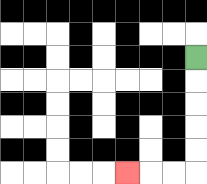{'start': '[8, 2]', 'end': '[5, 7]', 'path_directions': 'D,D,D,D,D,L,L,L', 'path_coordinates': '[[8, 2], [8, 3], [8, 4], [8, 5], [8, 6], [8, 7], [7, 7], [6, 7], [5, 7]]'}